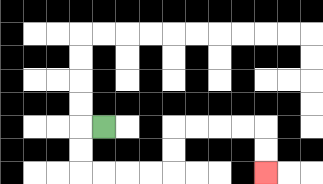{'start': '[4, 5]', 'end': '[11, 7]', 'path_directions': 'L,D,D,R,R,R,R,U,U,R,R,R,R,D,D', 'path_coordinates': '[[4, 5], [3, 5], [3, 6], [3, 7], [4, 7], [5, 7], [6, 7], [7, 7], [7, 6], [7, 5], [8, 5], [9, 5], [10, 5], [11, 5], [11, 6], [11, 7]]'}